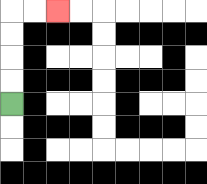{'start': '[0, 4]', 'end': '[2, 0]', 'path_directions': 'U,U,U,U,R,R', 'path_coordinates': '[[0, 4], [0, 3], [0, 2], [0, 1], [0, 0], [1, 0], [2, 0]]'}